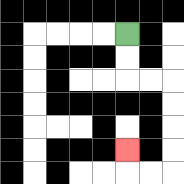{'start': '[5, 1]', 'end': '[5, 6]', 'path_directions': 'D,D,R,R,D,D,D,D,L,L,U', 'path_coordinates': '[[5, 1], [5, 2], [5, 3], [6, 3], [7, 3], [7, 4], [7, 5], [7, 6], [7, 7], [6, 7], [5, 7], [5, 6]]'}